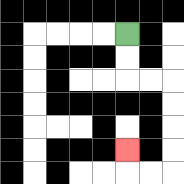{'start': '[5, 1]', 'end': '[5, 6]', 'path_directions': 'D,D,R,R,D,D,D,D,L,L,U', 'path_coordinates': '[[5, 1], [5, 2], [5, 3], [6, 3], [7, 3], [7, 4], [7, 5], [7, 6], [7, 7], [6, 7], [5, 7], [5, 6]]'}